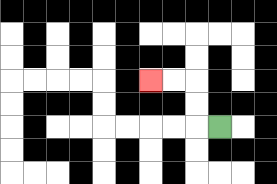{'start': '[9, 5]', 'end': '[6, 3]', 'path_directions': 'L,U,U,L,L', 'path_coordinates': '[[9, 5], [8, 5], [8, 4], [8, 3], [7, 3], [6, 3]]'}